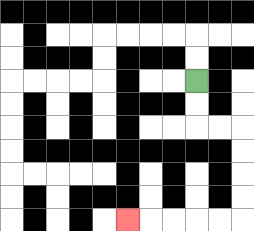{'start': '[8, 3]', 'end': '[5, 9]', 'path_directions': 'D,D,R,R,D,D,D,D,L,L,L,L,L', 'path_coordinates': '[[8, 3], [8, 4], [8, 5], [9, 5], [10, 5], [10, 6], [10, 7], [10, 8], [10, 9], [9, 9], [8, 9], [7, 9], [6, 9], [5, 9]]'}